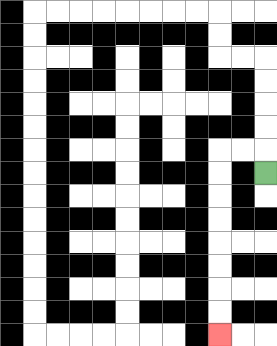{'start': '[11, 7]', 'end': '[9, 14]', 'path_directions': 'U,L,L,D,D,D,D,D,D,D,D', 'path_coordinates': '[[11, 7], [11, 6], [10, 6], [9, 6], [9, 7], [9, 8], [9, 9], [9, 10], [9, 11], [9, 12], [9, 13], [9, 14]]'}